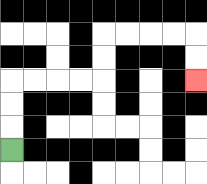{'start': '[0, 6]', 'end': '[8, 3]', 'path_directions': 'U,U,U,R,R,R,R,U,U,R,R,R,R,D,D', 'path_coordinates': '[[0, 6], [0, 5], [0, 4], [0, 3], [1, 3], [2, 3], [3, 3], [4, 3], [4, 2], [4, 1], [5, 1], [6, 1], [7, 1], [8, 1], [8, 2], [8, 3]]'}